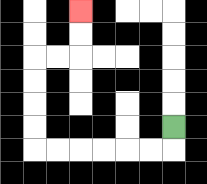{'start': '[7, 5]', 'end': '[3, 0]', 'path_directions': 'D,L,L,L,L,L,L,U,U,U,U,R,R,U,U', 'path_coordinates': '[[7, 5], [7, 6], [6, 6], [5, 6], [4, 6], [3, 6], [2, 6], [1, 6], [1, 5], [1, 4], [1, 3], [1, 2], [2, 2], [3, 2], [3, 1], [3, 0]]'}